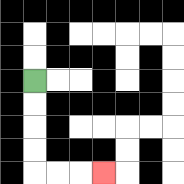{'start': '[1, 3]', 'end': '[4, 7]', 'path_directions': 'D,D,D,D,R,R,R', 'path_coordinates': '[[1, 3], [1, 4], [1, 5], [1, 6], [1, 7], [2, 7], [3, 7], [4, 7]]'}